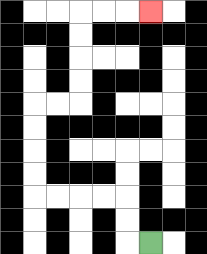{'start': '[6, 10]', 'end': '[6, 0]', 'path_directions': 'L,U,U,L,L,L,L,U,U,U,U,R,R,U,U,U,U,R,R,R', 'path_coordinates': '[[6, 10], [5, 10], [5, 9], [5, 8], [4, 8], [3, 8], [2, 8], [1, 8], [1, 7], [1, 6], [1, 5], [1, 4], [2, 4], [3, 4], [3, 3], [3, 2], [3, 1], [3, 0], [4, 0], [5, 0], [6, 0]]'}